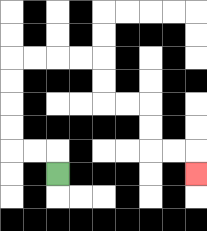{'start': '[2, 7]', 'end': '[8, 7]', 'path_directions': 'U,L,L,U,U,U,U,R,R,R,R,D,D,R,R,D,D,R,R,D', 'path_coordinates': '[[2, 7], [2, 6], [1, 6], [0, 6], [0, 5], [0, 4], [0, 3], [0, 2], [1, 2], [2, 2], [3, 2], [4, 2], [4, 3], [4, 4], [5, 4], [6, 4], [6, 5], [6, 6], [7, 6], [8, 6], [8, 7]]'}